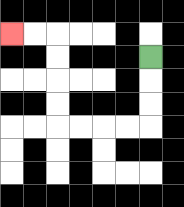{'start': '[6, 2]', 'end': '[0, 1]', 'path_directions': 'D,D,D,L,L,L,L,U,U,U,U,L,L', 'path_coordinates': '[[6, 2], [6, 3], [6, 4], [6, 5], [5, 5], [4, 5], [3, 5], [2, 5], [2, 4], [2, 3], [2, 2], [2, 1], [1, 1], [0, 1]]'}